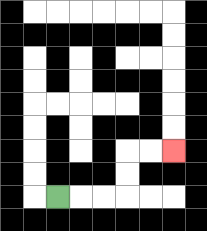{'start': '[2, 8]', 'end': '[7, 6]', 'path_directions': 'R,R,R,U,U,R,R', 'path_coordinates': '[[2, 8], [3, 8], [4, 8], [5, 8], [5, 7], [5, 6], [6, 6], [7, 6]]'}